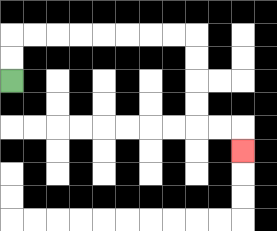{'start': '[0, 3]', 'end': '[10, 6]', 'path_directions': 'U,U,R,R,R,R,R,R,R,R,D,D,D,D,R,R,D', 'path_coordinates': '[[0, 3], [0, 2], [0, 1], [1, 1], [2, 1], [3, 1], [4, 1], [5, 1], [6, 1], [7, 1], [8, 1], [8, 2], [8, 3], [8, 4], [8, 5], [9, 5], [10, 5], [10, 6]]'}